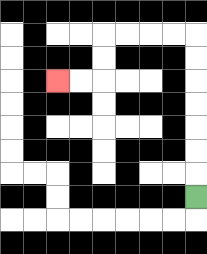{'start': '[8, 8]', 'end': '[2, 3]', 'path_directions': 'U,U,U,U,U,U,U,L,L,L,L,D,D,L,L', 'path_coordinates': '[[8, 8], [8, 7], [8, 6], [8, 5], [8, 4], [8, 3], [8, 2], [8, 1], [7, 1], [6, 1], [5, 1], [4, 1], [4, 2], [4, 3], [3, 3], [2, 3]]'}